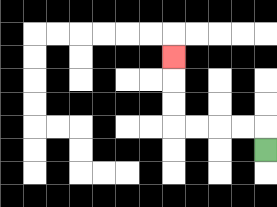{'start': '[11, 6]', 'end': '[7, 2]', 'path_directions': 'U,L,L,L,L,U,U,U', 'path_coordinates': '[[11, 6], [11, 5], [10, 5], [9, 5], [8, 5], [7, 5], [7, 4], [7, 3], [7, 2]]'}